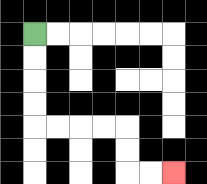{'start': '[1, 1]', 'end': '[7, 7]', 'path_directions': 'D,D,D,D,R,R,R,R,D,D,R,R', 'path_coordinates': '[[1, 1], [1, 2], [1, 3], [1, 4], [1, 5], [2, 5], [3, 5], [4, 5], [5, 5], [5, 6], [5, 7], [6, 7], [7, 7]]'}